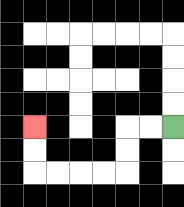{'start': '[7, 5]', 'end': '[1, 5]', 'path_directions': 'L,L,D,D,L,L,L,L,U,U', 'path_coordinates': '[[7, 5], [6, 5], [5, 5], [5, 6], [5, 7], [4, 7], [3, 7], [2, 7], [1, 7], [1, 6], [1, 5]]'}